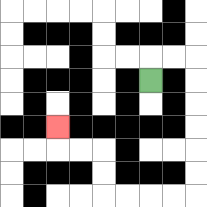{'start': '[6, 3]', 'end': '[2, 5]', 'path_directions': 'U,R,R,D,D,D,D,D,D,L,L,L,L,U,U,L,L,U', 'path_coordinates': '[[6, 3], [6, 2], [7, 2], [8, 2], [8, 3], [8, 4], [8, 5], [8, 6], [8, 7], [8, 8], [7, 8], [6, 8], [5, 8], [4, 8], [4, 7], [4, 6], [3, 6], [2, 6], [2, 5]]'}